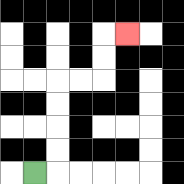{'start': '[1, 7]', 'end': '[5, 1]', 'path_directions': 'R,U,U,U,U,R,R,U,U,R', 'path_coordinates': '[[1, 7], [2, 7], [2, 6], [2, 5], [2, 4], [2, 3], [3, 3], [4, 3], [4, 2], [4, 1], [5, 1]]'}